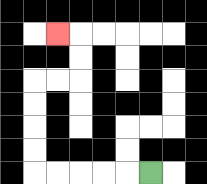{'start': '[6, 7]', 'end': '[2, 1]', 'path_directions': 'L,L,L,L,L,U,U,U,U,R,R,U,U,L', 'path_coordinates': '[[6, 7], [5, 7], [4, 7], [3, 7], [2, 7], [1, 7], [1, 6], [1, 5], [1, 4], [1, 3], [2, 3], [3, 3], [3, 2], [3, 1], [2, 1]]'}